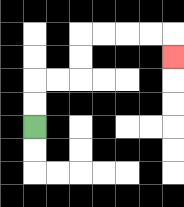{'start': '[1, 5]', 'end': '[7, 2]', 'path_directions': 'U,U,R,R,U,U,R,R,R,R,D', 'path_coordinates': '[[1, 5], [1, 4], [1, 3], [2, 3], [3, 3], [3, 2], [3, 1], [4, 1], [5, 1], [6, 1], [7, 1], [7, 2]]'}